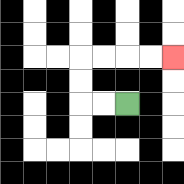{'start': '[5, 4]', 'end': '[7, 2]', 'path_directions': 'L,L,U,U,R,R,R,R', 'path_coordinates': '[[5, 4], [4, 4], [3, 4], [3, 3], [3, 2], [4, 2], [5, 2], [6, 2], [7, 2]]'}